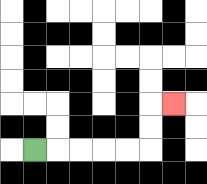{'start': '[1, 6]', 'end': '[7, 4]', 'path_directions': 'R,R,R,R,R,U,U,R', 'path_coordinates': '[[1, 6], [2, 6], [3, 6], [4, 6], [5, 6], [6, 6], [6, 5], [6, 4], [7, 4]]'}